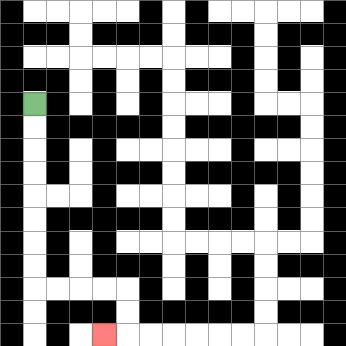{'start': '[1, 4]', 'end': '[4, 14]', 'path_directions': 'D,D,D,D,D,D,D,D,R,R,R,R,D,D,L', 'path_coordinates': '[[1, 4], [1, 5], [1, 6], [1, 7], [1, 8], [1, 9], [1, 10], [1, 11], [1, 12], [2, 12], [3, 12], [4, 12], [5, 12], [5, 13], [5, 14], [4, 14]]'}